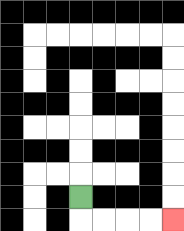{'start': '[3, 8]', 'end': '[7, 9]', 'path_directions': 'D,R,R,R,R', 'path_coordinates': '[[3, 8], [3, 9], [4, 9], [5, 9], [6, 9], [7, 9]]'}